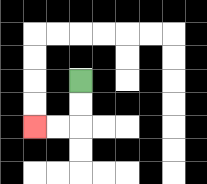{'start': '[3, 3]', 'end': '[1, 5]', 'path_directions': 'D,D,L,L', 'path_coordinates': '[[3, 3], [3, 4], [3, 5], [2, 5], [1, 5]]'}